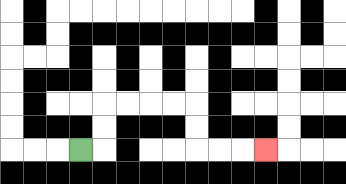{'start': '[3, 6]', 'end': '[11, 6]', 'path_directions': 'R,U,U,R,R,R,R,D,D,R,R,R', 'path_coordinates': '[[3, 6], [4, 6], [4, 5], [4, 4], [5, 4], [6, 4], [7, 4], [8, 4], [8, 5], [8, 6], [9, 6], [10, 6], [11, 6]]'}